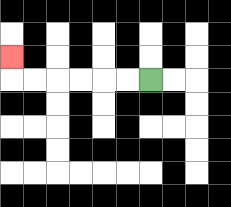{'start': '[6, 3]', 'end': '[0, 2]', 'path_directions': 'L,L,L,L,L,L,U', 'path_coordinates': '[[6, 3], [5, 3], [4, 3], [3, 3], [2, 3], [1, 3], [0, 3], [0, 2]]'}